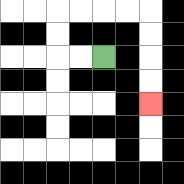{'start': '[4, 2]', 'end': '[6, 4]', 'path_directions': 'L,L,U,U,R,R,R,R,D,D,D,D', 'path_coordinates': '[[4, 2], [3, 2], [2, 2], [2, 1], [2, 0], [3, 0], [4, 0], [5, 0], [6, 0], [6, 1], [6, 2], [6, 3], [6, 4]]'}